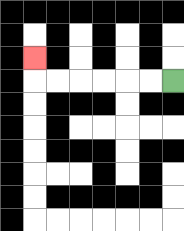{'start': '[7, 3]', 'end': '[1, 2]', 'path_directions': 'L,L,L,L,L,L,U', 'path_coordinates': '[[7, 3], [6, 3], [5, 3], [4, 3], [3, 3], [2, 3], [1, 3], [1, 2]]'}